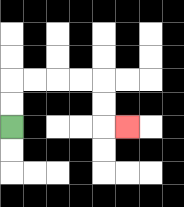{'start': '[0, 5]', 'end': '[5, 5]', 'path_directions': 'U,U,R,R,R,R,D,D,R', 'path_coordinates': '[[0, 5], [0, 4], [0, 3], [1, 3], [2, 3], [3, 3], [4, 3], [4, 4], [4, 5], [5, 5]]'}